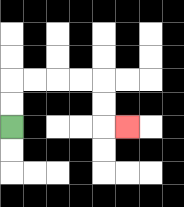{'start': '[0, 5]', 'end': '[5, 5]', 'path_directions': 'U,U,R,R,R,R,D,D,R', 'path_coordinates': '[[0, 5], [0, 4], [0, 3], [1, 3], [2, 3], [3, 3], [4, 3], [4, 4], [4, 5], [5, 5]]'}